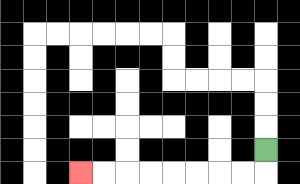{'start': '[11, 6]', 'end': '[3, 7]', 'path_directions': 'D,L,L,L,L,L,L,L,L', 'path_coordinates': '[[11, 6], [11, 7], [10, 7], [9, 7], [8, 7], [7, 7], [6, 7], [5, 7], [4, 7], [3, 7]]'}